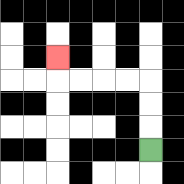{'start': '[6, 6]', 'end': '[2, 2]', 'path_directions': 'U,U,U,L,L,L,L,U', 'path_coordinates': '[[6, 6], [6, 5], [6, 4], [6, 3], [5, 3], [4, 3], [3, 3], [2, 3], [2, 2]]'}